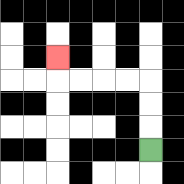{'start': '[6, 6]', 'end': '[2, 2]', 'path_directions': 'U,U,U,L,L,L,L,U', 'path_coordinates': '[[6, 6], [6, 5], [6, 4], [6, 3], [5, 3], [4, 3], [3, 3], [2, 3], [2, 2]]'}